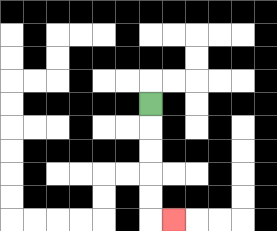{'start': '[6, 4]', 'end': '[7, 9]', 'path_directions': 'D,D,D,D,D,R', 'path_coordinates': '[[6, 4], [6, 5], [6, 6], [6, 7], [6, 8], [6, 9], [7, 9]]'}